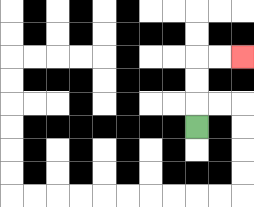{'start': '[8, 5]', 'end': '[10, 2]', 'path_directions': 'U,U,U,R,R', 'path_coordinates': '[[8, 5], [8, 4], [8, 3], [8, 2], [9, 2], [10, 2]]'}